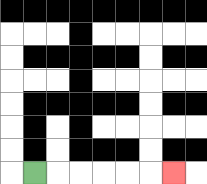{'start': '[1, 7]', 'end': '[7, 7]', 'path_directions': 'R,R,R,R,R,R', 'path_coordinates': '[[1, 7], [2, 7], [3, 7], [4, 7], [5, 7], [6, 7], [7, 7]]'}